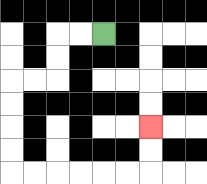{'start': '[4, 1]', 'end': '[6, 5]', 'path_directions': 'L,L,D,D,L,L,D,D,D,D,R,R,R,R,R,R,U,U', 'path_coordinates': '[[4, 1], [3, 1], [2, 1], [2, 2], [2, 3], [1, 3], [0, 3], [0, 4], [0, 5], [0, 6], [0, 7], [1, 7], [2, 7], [3, 7], [4, 7], [5, 7], [6, 7], [6, 6], [6, 5]]'}